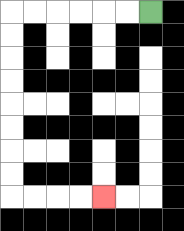{'start': '[6, 0]', 'end': '[4, 8]', 'path_directions': 'L,L,L,L,L,L,D,D,D,D,D,D,D,D,R,R,R,R', 'path_coordinates': '[[6, 0], [5, 0], [4, 0], [3, 0], [2, 0], [1, 0], [0, 0], [0, 1], [0, 2], [0, 3], [0, 4], [0, 5], [0, 6], [0, 7], [0, 8], [1, 8], [2, 8], [3, 8], [4, 8]]'}